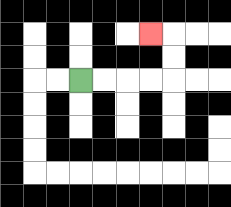{'start': '[3, 3]', 'end': '[6, 1]', 'path_directions': 'R,R,R,R,U,U,L', 'path_coordinates': '[[3, 3], [4, 3], [5, 3], [6, 3], [7, 3], [7, 2], [7, 1], [6, 1]]'}